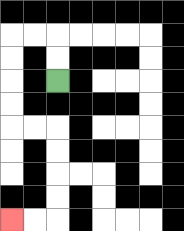{'start': '[2, 3]', 'end': '[0, 9]', 'path_directions': 'U,U,L,L,D,D,D,D,R,R,D,D,D,D,L,L', 'path_coordinates': '[[2, 3], [2, 2], [2, 1], [1, 1], [0, 1], [0, 2], [0, 3], [0, 4], [0, 5], [1, 5], [2, 5], [2, 6], [2, 7], [2, 8], [2, 9], [1, 9], [0, 9]]'}